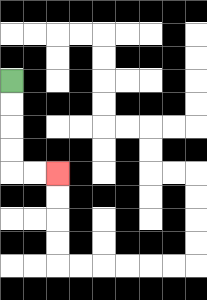{'start': '[0, 3]', 'end': '[2, 7]', 'path_directions': 'D,D,D,D,R,R', 'path_coordinates': '[[0, 3], [0, 4], [0, 5], [0, 6], [0, 7], [1, 7], [2, 7]]'}